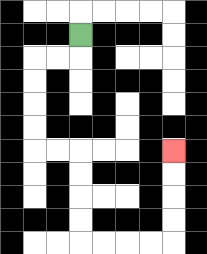{'start': '[3, 1]', 'end': '[7, 6]', 'path_directions': 'D,L,L,D,D,D,D,R,R,D,D,D,D,R,R,R,R,U,U,U,U', 'path_coordinates': '[[3, 1], [3, 2], [2, 2], [1, 2], [1, 3], [1, 4], [1, 5], [1, 6], [2, 6], [3, 6], [3, 7], [3, 8], [3, 9], [3, 10], [4, 10], [5, 10], [6, 10], [7, 10], [7, 9], [7, 8], [7, 7], [7, 6]]'}